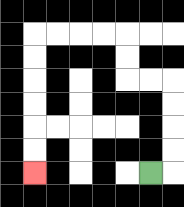{'start': '[6, 7]', 'end': '[1, 7]', 'path_directions': 'R,U,U,U,U,L,L,U,U,L,L,L,L,D,D,D,D,D,D', 'path_coordinates': '[[6, 7], [7, 7], [7, 6], [7, 5], [7, 4], [7, 3], [6, 3], [5, 3], [5, 2], [5, 1], [4, 1], [3, 1], [2, 1], [1, 1], [1, 2], [1, 3], [1, 4], [1, 5], [1, 6], [1, 7]]'}